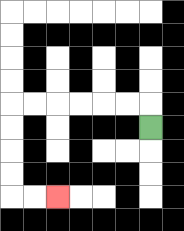{'start': '[6, 5]', 'end': '[2, 8]', 'path_directions': 'U,L,L,L,L,L,L,D,D,D,D,R,R', 'path_coordinates': '[[6, 5], [6, 4], [5, 4], [4, 4], [3, 4], [2, 4], [1, 4], [0, 4], [0, 5], [0, 6], [0, 7], [0, 8], [1, 8], [2, 8]]'}